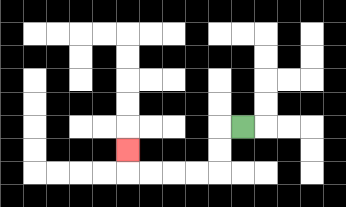{'start': '[10, 5]', 'end': '[5, 6]', 'path_directions': 'L,D,D,L,L,L,L,U', 'path_coordinates': '[[10, 5], [9, 5], [9, 6], [9, 7], [8, 7], [7, 7], [6, 7], [5, 7], [5, 6]]'}